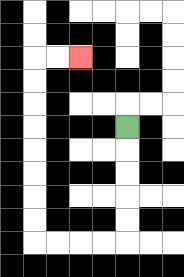{'start': '[5, 5]', 'end': '[3, 2]', 'path_directions': 'D,D,D,D,D,L,L,L,L,U,U,U,U,U,U,U,U,R,R', 'path_coordinates': '[[5, 5], [5, 6], [5, 7], [5, 8], [5, 9], [5, 10], [4, 10], [3, 10], [2, 10], [1, 10], [1, 9], [1, 8], [1, 7], [1, 6], [1, 5], [1, 4], [1, 3], [1, 2], [2, 2], [3, 2]]'}